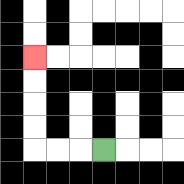{'start': '[4, 6]', 'end': '[1, 2]', 'path_directions': 'L,L,L,U,U,U,U', 'path_coordinates': '[[4, 6], [3, 6], [2, 6], [1, 6], [1, 5], [1, 4], [1, 3], [1, 2]]'}